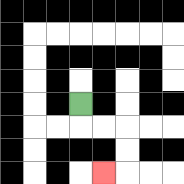{'start': '[3, 4]', 'end': '[4, 7]', 'path_directions': 'D,R,R,D,D,L', 'path_coordinates': '[[3, 4], [3, 5], [4, 5], [5, 5], [5, 6], [5, 7], [4, 7]]'}